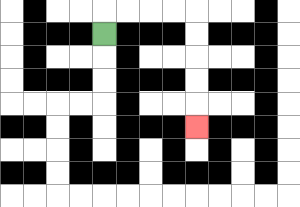{'start': '[4, 1]', 'end': '[8, 5]', 'path_directions': 'U,R,R,R,R,D,D,D,D,D', 'path_coordinates': '[[4, 1], [4, 0], [5, 0], [6, 0], [7, 0], [8, 0], [8, 1], [8, 2], [8, 3], [8, 4], [8, 5]]'}